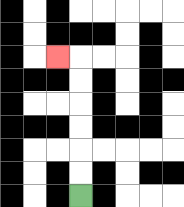{'start': '[3, 8]', 'end': '[2, 2]', 'path_directions': 'U,U,U,U,U,U,L', 'path_coordinates': '[[3, 8], [3, 7], [3, 6], [3, 5], [3, 4], [3, 3], [3, 2], [2, 2]]'}